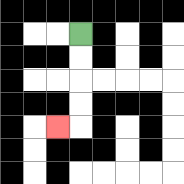{'start': '[3, 1]', 'end': '[2, 5]', 'path_directions': 'D,D,D,D,L', 'path_coordinates': '[[3, 1], [3, 2], [3, 3], [3, 4], [3, 5], [2, 5]]'}